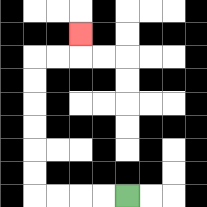{'start': '[5, 8]', 'end': '[3, 1]', 'path_directions': 'L,L,L,L,U,U,U,U,U,U,R,R,U', 'path_coordinates': '[[5, 8], [4, 8], [3, 8], [2, 8], [1, 8], [1, 7], [1, 6], [1, 5], [1, 4], [1, 3], [1, 2], [2, 2], [3, 2], [3, 1]]'}